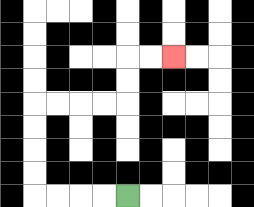{'start': '[5, 8]', 'end': '[7, 2]', 'path_directions': 'L,L,L,L,U,U,U,U,R,R,R,R,U,U,R,R', 'path_coordinates': '[[5, 8], [4, 8], [3, 8], [2, 8], [1, 8], [1, 7], [1, 6], [1, 5], [1, 4], [2, 4], [3, 4], [4, 4], [5, 4], [5, 3], [5, 2], [6, 2], [7, 2]]'}